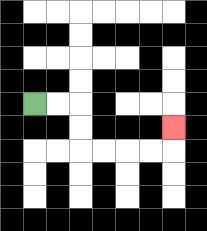{'start': '[1, 4]', 'end': '[7, 5]', 'path_directions': 'R,R,D,D,R,R,R,R,U', 'path_coordinates': '[[1, 4], [2, 4], [3, 4], [3, 5], [3, 6], [4, 6], [5, 6], [6, 6], [7, 6], [7, 5]]'}